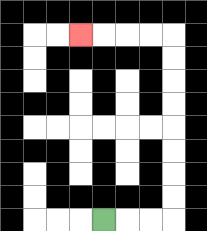{'start': '[4, 9]', 'end': '[3, 1]', 'path_directions': 'R,R,R,U,U,U,U,U,U,U,U,L,L,L,L', 'path_coordinates': '[[4, 9], [5, 9], [6, 9], [7, 9], [7, 8], [7, 7], [7, 6], [7, 5], [7, 4], [7, 3], [7, 2], [7, 1], [6, 1], [5, 1], [4, 1], [3, 1]]'}